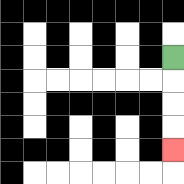{'start': '[7, 2]', 'end': '[7, 6]', 'path_directions': 'D,D,D,D', 'path_coordinates': '[[7, 2], [7, 3], [7, 4], [7, 5], [7, 6]]'}